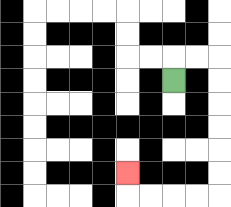{'start': '[7, 3]', 'end': '[5, 7]', 'path_directions': 'U,R,R,D,D,D,D,D,D,L,L,L,L,U', 'path_coordinates': '[[7, 3], [7, 2], [8, 2], [9, 2], [9, 3], [9, 4], [9, 5], [9, 6], [9, 7], [9, 8], [8, 8], [7, 8], [6, 8], [5, 8], [5, 7]]'}